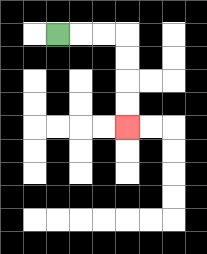{'start': '[2, 1]', 'end': '[5, 5]', 'path_directions': 'R,R,R,D,D,D,D', 'path_coordinates': '[[2, 1], [3, 1], [4, 1], [5, 1], [5, 2], [5, 3], [5, 4], [5, 5]]'}